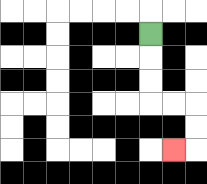{'start': '[6, 1]', 'end': '[7, 6]', 'path_directions': 'D,D,D,R,R,D,D,L', 'path_coordinates': '[[6, 1], [6, 2], [6, 3], [6, 4], [7, 4], [8, 4], [8, 5], [8, 6], [7, 6]]'}